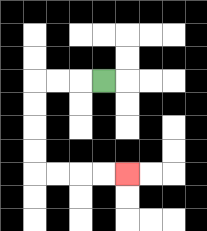{'start': '[4, 3]', 'end': '[5, 7]', 'path_directions': 'L,L,L,D,D,D,D,R,R,R,R', 'path_coordinates': '[[4, 3], [3, 3], [2, 3], [1, 3], [1, 4], [1, 5], [1, 6], [1, 7], [2, 7], [3, 7], [4, 7], [5, 7]]'}